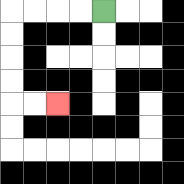{'start': '[4, 0]', 'end': '[2, 4]', 'path_directions': 'L,L,L,L,D,D,D,D,R,R', 'path_coordinates': '[[4, 0], [3, 0], [2, 0], [1, 0], [0, 0], [0, 1], [0, 2], [0, 3], [0, 4], [1, 4], [2, 4]]'}